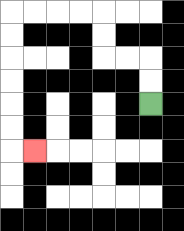{'start': '[6, 4]', 'end': '[1, 6]', 'path_directions': 'U,U,L,L,U,U,L,L,L,L,D,D,D,D,D,D,R', 'path_coordinates': '[[6, 4], [6, 3], [6, 2], [5, 2], [4, 2], [4, 1], [4, 0], [3, 0], [2, 0], [1, 0], [0, 0], [0, 1], [0, 2], [0, 3], [0, 4], [0, 5], [0, 6], [1, 6]]'}